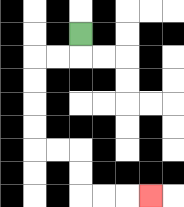{'start': '[3, 1]', 'end': '[6, 8]', 'path_directions': 'D,L,L,D,D,D,D,R,R,D,D,R,R,R', 'path_coordinates': '[[3, 1], [3, 2], [2, 2], [1, 2], [1, 3], [1, 4], [1, 5], [1, 6], [2, 6], [3, 6], [3, 7], [3, 8], [4, 8], [5, 8], [6, 8]]'}